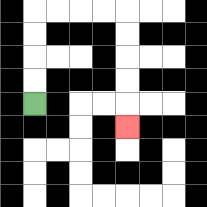{'start': '[1, 4]', 'end': '[5, 5]', 'path_directions': 'U,U,U,U,R,R,R,R,D,D,D,D,D', 'path_coordinates': '[[1, 4], [1, 3], [1, 2], [1, 1], [1, 0], [2, 0], [3, 0], [4, 0], [5, 0], [5, 1], [5, 2], [5, 3], [5, 4], [5, 5]]'}